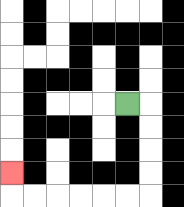{'start': '[5, 4]', 'end': '[0, 7]', 'path_directions': 'R,D,D,D,D,L,L,L,L,L,L,U', 'path_coordinates': '[[5, 4], [6, 4], [6, 5], [6, 6], [6, 7], [6, 8], [5, 8], [4, 8], [3, 8], [2, 8], [1, 8], [0, 8], [0, 7]]'}